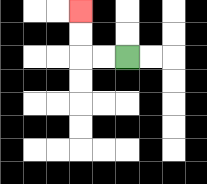{'start': '[5, 2]', 'end': '[3, 0]', 'path_directions': 'L,L,U,U', 'path_coordinates': '[[5, 2], [4, 2], [3, 2], [3, 1], [3, 0]]'}